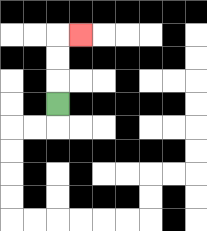{'start': '[2, 4]', 'end': '[3, 1]', 'path_directions': 'U,U,U,R', 'path_coordinates': '[[2, 4], [2, 3], [2, 2], [2, 1], [3, 1]]'}